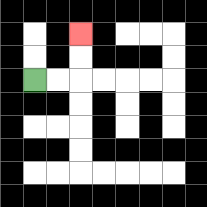{'start': '[1, 3]', 'end': '[3, 1]', 'path_directions': 'R,R,U,U', 'path_coordinates': '[[1, 3], [2, 3], [3, 3], [3, 2], [3, 1]]'}